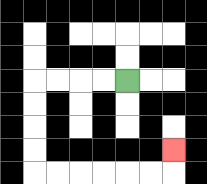{'start': '[5, 3]', 'end': '[7, 6]', 'path_directions': 'L,L,L,L,D,D,D,D,R,R,R,R,R,R,U', 'path_coordinates': '[[5, 3], [4, 3], [3, 3], [2, 3], [1, 3], [1, 4], [1, 5], [1, 6], [1, 7], [2, 7], [3, 7], [4, 7], [5, 7], [6, 7], [7, 7], [7, 6]]'}